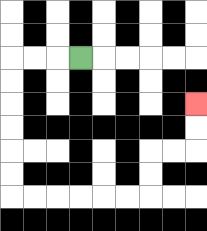{'start': '[3, 2]', 'end': '[8, 4]', 'path_directions': 'L,L,L,D,D,D,D,D,D,R,R,R,R,R,R,U,U,R,R,U,U', 'path_coordinates': '[[3, 2], [2, 2], [1, 2], [0, 2], [0, 3], [0, 4], [0, 5], [0, 6], [0, 7], [0, 8], [1, 8], [2, 8], [3, 8], [4, 8], [5, 8], [6, 8], [6, 7], [6, 6], [7, 6], [8, 6], [8, 5], [8, 4]]'}